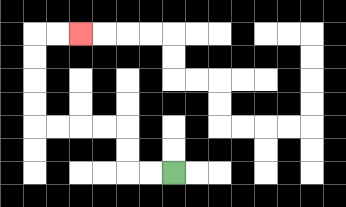{'start': '[7, 7]', 'end': '[3, 1]', 'path_directions': 'L,L,U,U,L,L,L,L,U,U,U,U,R,R', 'path_coordinates': '[[7, 7], [6, 7], [5, 7], [5, 6], [5, 5], [4, 5], [3, 5], [2, 5], [1, 5], [1, 4], [1, 3], [1, 2], [1, 1], [2, 1], [3, 1]]'}